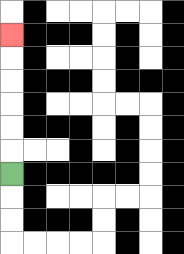{'start': '[0, 7]', 'end': '[0, 1]', 'path_directions': 'U,U,U,U,U,U', 'path_coordinates': '[[0, 7], [0, 6], [0, 5], [0, 4], [0, 3], [0, 2], [0, 1]]'}